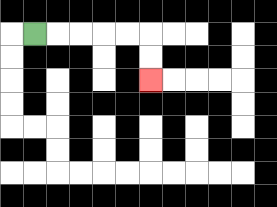{'start': '[1, 1]', 'end': '[6, 3]', 'path_directions': 'R,R,R,R,R,D,D', 'path_coordinates': '[[1, 1], [2, 1], [3, 1], [4, 1], [5, 1], [6, 1], [6, 2], [6, 3]]'}